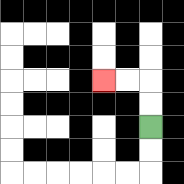{'start': '[6, 5]', 'end': '[4, 3]', 'path_directions': 'U,U,L,L', 'path_coordinates': '[[6, 5], [6, 4], [6, 3], [5, 3], [4, 3]]'}